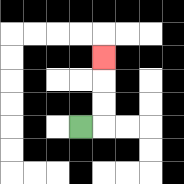{'start': '[3, 5]', 'end': '[4, 2]', 'path_directions': 'R,U,U,U', 'path_coordinates': '[[3, 5], [4, 5], [4, 4], [4, 3], [4, 2]]'}